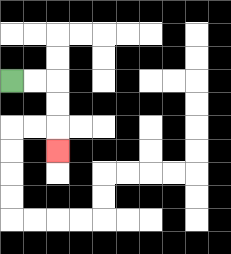{'start': '[0, 3]', 'end': '[2, 6]', 'path_directions': 'R,R,D,D,D', 'path_coordinates': '[[0, 3], [1, 3], [2, 3], [2, 4], [2, 5], [2, 6]]'}